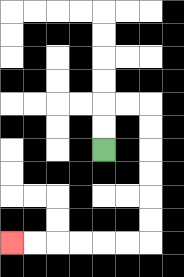{'start': '[4, 6]', 'end': '[0, 10]', 'path_directions': 'U,U,R,R,D,D,D,D,D,D,L,L,L,L,L,L', 'path_coordinates': '[[4, 6], [4, 5], [4, 4], [5, 4], [6, 4], [6, 5], [6, 6], [6, 7], [6, 8], [6, 9], [6, 10], [5, 10], [4, 10], [3, 10], [2, 10], [1, 10], [0, 10]]'}